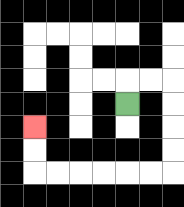{'start': '[5, 4]', 'end': '[1, 5]', 'path_directions': 'U,R,R,D,D,D,D,L,L,L,L,L,L,U,U', 'path_coordinates': '[[5, 4], [5, 3], [6, 3], [7, 3], [7, 4], [7, 5], [7, 6], [7, 7], [6, 7], [5, 7], [4, 7], [3, 7], [2, 7], [1, 7], [1, 6], [1, 5]]'}